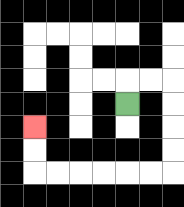{'start': '[5, 4]', 'end': '[1, 5]', 'path_directions': 'U,R,R,D,D,D,D,L,L,L,L,L,L,U,U', 'path_coordinates': '[[5, 4], [5, 3], [6, 3], [7, 3], [7, 4], [7, 5], [7, 6], [7, 7], [6, 7], [5, 7], [4, 7], [3, 7], [2, 7], [1, 7], [1, 6], [1, 5]]'}